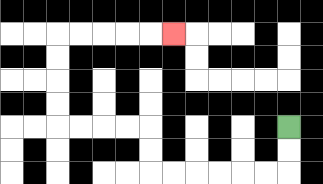{'start': '[12, 5]', 'end': '[7, 1]', 'path_directions': 'D,D,L,L,L,L,L,L,U,U,L,L,L,L,U,U,U,U,R,R,R,R,R', 'path_coordinates': '[[12, 5], [12, 6], [12, 7], [11, 7], [10, 7], [9, 7], [8, 7], [7, 7], [6, 7], [6, 6], [6, 5], [5, 5], [4, 5], [3, 5], [2, 5], [2, 4], [2, 3], [2, 2], [2, 1], [3, 1], [4, 1], [5, 1], [6, 1], [7, 1]]'}